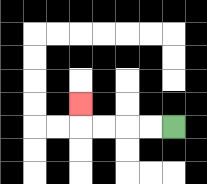{'start': '[7, 5]', 'end': '[3, 4]', 'path_directions': 'L,L,L,L,U', 'path_coordinates': '[[7, 5], [6, 5], [5, 5], [4, 5], [3, 5], [3, 4]]'}